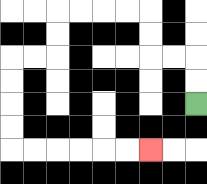{'start': '[8, 4]', 'end': '[6, 6]', 'path_directions': 'U,U,L,L,U,U,L,L,L,L,D,D,L,L,D,D,D,D,R,R,R,R,R,R', 'path_coordinates': '[[8, 4], [8, 3], [8, 2], [7, 2], [6, 2], [6, 1], [6, 0], [5, 0], [4, 0], [3, 0], [2, 0], [2, 1], [2, 2], [1, 2], [0, 2], [0, 3], [0, 4], [0, 5], [0, 6], [1, 6], [2, 6], [3, 6], [4, 6], [5, 6], [6, 6]]'}